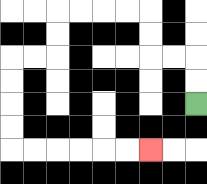{'start': '[8, 4]', 'end': '[6, 6]', 'path_directions': 'U,U,L,L,U,U,L,L,L,L,D,D,L,L,D,D,D,D,R,R,R,R,R,R', 'path_coordinates': '[[8, 4], [8, 3], [8, 2], [7, 2], [6, 2], [6, 1], [6, 0], [5, 0], [4, 0], [3, 0], [2, 0], [2, 1], [2, 2], [1, 2], [0, 2], [0, 3], [0, 4], [0, 5], [0, 6], [1, 6], [2, 6], [3, 6], [4, 6], [5, 6], [6, 6]]'}